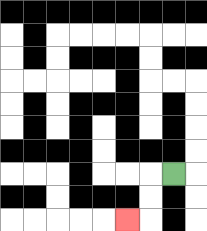{'start': '[7, 7]', 'end': '[5, 9]', 'path_directions': 'L,D,D,L', 'path_coordinates': '[[7, 7], [6, 7], [6, 8], [6, 9], [5, 9]]'}